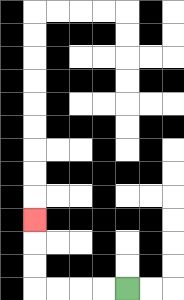{'start': '[5, 12]', 'end': '[1, 9]', 'path_directions': 'L,L,L,L,U,U,U', 'path_coordinates': '[[5, 12], [4, 12], [3, 12], [2, 12], [1, 12], [1, 11], [1, 10], [1, 9]]'}